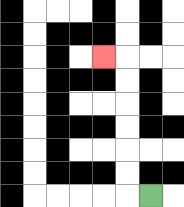{'start': '[6, 8]', 'end': '[4, 2]', 'path_directions': 'L,U,U,U,U,U,U,L', 'path_coordinates': '[[6, 8], [5, 8], [5, 7], [5, 6], [5, 5], [5, 4], [5, 3], [5, 2], [4, 2]]'}